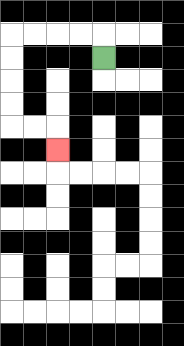{'start': '[4, 2]', 'end': '[2, 6]', 'path_directions': 'U,L,L,L,L,D,D,D,D,R,R,D', 'path_coordinates': '[[4, 2], [4, 1], [3, 1], [2, 1], [1, 1], [0, 1], [0, 2], [0, 3], [0, 4], [0, 5], [1, 5], [2, 5], [2, 6]]'}